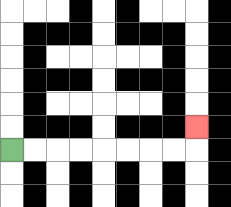{'start': '[0, 6]', 'end': '[8, 5]', 'path_directions': 'R,R,R,R,R,R,R,R,U', 'path_coordinates': '[[0, 6], [1, 6], [2, 6], [3, 6], [4, 6], [5, 6], [6, 6], [7, 6], [8, 6], [8, 5]]'}